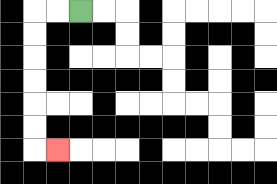{'start': '[3, 0]', 'end': '[2, 6]', 'path_directions': 'L,L,D,D,D,D,D,D,R', 'path_coordinates': '[[3, 0], [2, 0], [1, 0], [1, 1], [1, 2], [1, 3], [1, 4], [1, 5], [1, 6], [2, 6]]'}